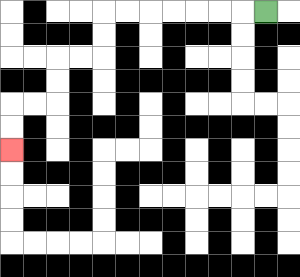{'start': '[11, 0]', 'end': '[0, 6]', 'path_directions': 'L,L,L,L,L,L,L,D,D,L,L,D,D,L,L,D,D', 'path_coordinates': '[[11, 0], [10, 0], [9, 0], [8, 0], [7, 0], [6, 0], [5, 0], [4, 0], [4, 1], [4, 2], [3, 2], [2, 2], [2, 3], [2, 4], [1, 4], [0, 4], [0, 5], [0, 6]]'}